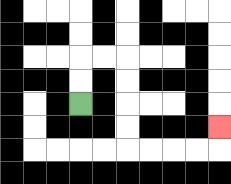{'start': '[3, 4]', 'end': '[9, 5]', 'path_directions': 'U,U,R,R,D,D,D,D,R,R,R,R,U', 'path_coordinates': '[[3, 4], [3, 3], [3, 2], [4, 2], [5, 2], [5, 3], [5, 4], [5, 5], [5, 6], [6, 6], [7, 6], [8, 6], [9, 6], [9, 5]]'}